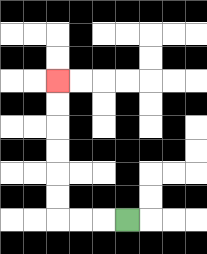{'start': '[5, 9]', 'end': '[2, 3]', 'path_directions': 'L,L,L,U,U,U,U,U,U', 'path_coordinates': '[[5, 9], [4, 9], [3, 9], [2, 9], [2, 8], [2, 7], [2, 6], [2, 5], [2, 4], [2, 3]]'}